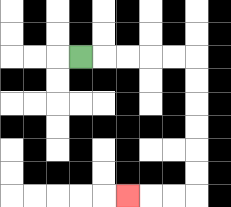{'start': '[3, 2]', 'end': '[5, 8]', 'path_directions': 'R,R,R,R,R,D,D,D,D,D,D,L,L,L', 'path_coordinates': '[[3, 2], [4, 2], [5, 2], [6, 2], [7, 2], [8, 2], [8, 3], [8, 4], [8, 5], [8, 6], [8, 7], [8, 8], [7, 8], [6, 8], [5, 8]]'}